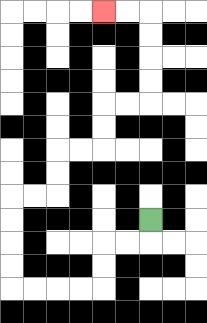{'start': '[6, 9]', 'end': '[4, 0]', 'path_directions': 'D,L,L,D,D,L,L,L,L,U,U,U,U,R,R,U,U,R,R,U,U,R,R,U,U,U,U,L,L', 'path_coordinates': '[[6, 9], [6, 10], [5, 10], [4, 10], [4, 11], [4, 12], [3, 12], [2, 12], [1, 12], [0, 12], [0, 11], [0, 10], [0, 9], [0, 8], [1, 8], [2, 8], [2, 7], [2, 6], [3, 6], [4, 6], [4, 5], [4, 4], [5, 4], [6, 4], [6, 3], [6, 2], [6, 1], [6, 0], [5, 0], [4, 0]]'}